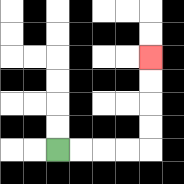{'start': '[2, 6]', 'end': '[6, 2]', 'path_directions': 'R,R,R,R,U,U,U,U', 'path_coordinates': '[[2, 6], [3, 6], [4, 6], [5, 6], [6, 6], [6, 5], [6, 4], [6, 3], [6, 2]]'}